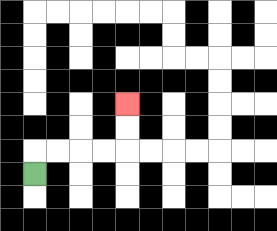{'start': '[1, 7]', 'end': '[5, 4]', 'path_directions': 'U,R,R,R,R,U,U', 'path_coordinates': '[[1, 7], [1, 6], [2, 6], [3, 6], [4, 6], [5, 6], [5, 5], [5, 4]]'}